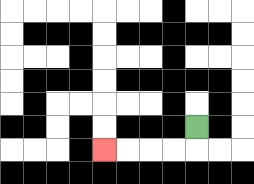{'start': '[8, 5]', 'end': '[4, 6]', 'path_directions': 'D,L,L,L,L', 'path_coordinates': '[[8, 5], [8, 6], [7, 6], [6, 6], [5, 6], [4, 6]]'}